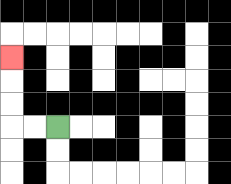{'start': '[2, 5]', 'end': '[0, 2]', 'path_directions': 'L,L,U,U,U', 'path_coordinates': '[[2, 5], [1, 5], [0, 5], [0, 4], [0, 3], [0, 2]]'}